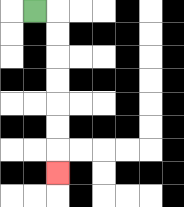{'start': '[1, 0]', 'end': '[2, 7]', 'path_directions': 'R,D,D,D,D,D,D,D', 'path_coordinates': '[[1, 0], [2, 0], [2, 1], [2, 2], [2, 3], [2, 4], [2, 5], [2, 6], [2, 7]]'}